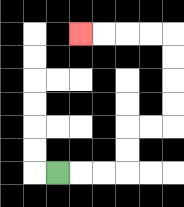{'start': '[2, 7]', 'end': '[3, 1]', 'path_directions': 'R,R,R,U,U,R,R,U,U,U,U,L,L,L,L', 'path_coordinates': '[[2, 7], [3, 7], [4, 7], [5, 7], [5, 6], [5, 5], [6, 5], [7, 5], [7, 4], [7, 3], [7, 2], [7, 1], [6, 1], [5, 1], [4, 1], [3, 1]]'}